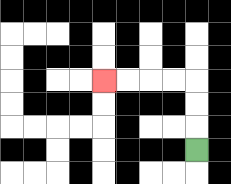{'start': '[8, 6]', 'end': '[4, 3]', 'path_directions': 'U,U,U,L,L,L,L', 'path_coordinates': '[[8, 6], [8, 5], [8, 4], [8, 3], [7, 3], [6, 3], [5, 3], [4, 3]]'}